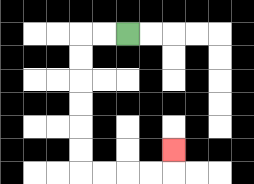{'start': '[5, 1]', 'end': '[7, 6]', 'path_directions': 'L,L,D,D,D,D,D,D,R,R,R,R,U', 'path_coordinates': '[[5, 1], [4, 1], [3, 1], [3, 2], [3, 3], [3, 4], [3, 5], [3, 6], [3, 7], [4, 7], [5, 7], [6, 7], [7, 7], [7, 6]]'}